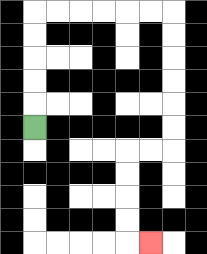{'start': '[1, 5]', 'end': '[6, 10]', 'path_directions': 'U,U,U,U,U,R,R,R,R,R,R,D,D,D,D,D,D,L,L,D,D,D,D,R', 'path_coordinates': '[[1, 5], [1, 4], [1, 3], [1, 2], [1, 1], [1, 0], [2, 0], [3, 0], [4, 0], [5, 0], [6, 0], [7, 0], [7, 1], [7, 2], [7, 3], [7, 4], [7, 5], [7, 6], [6, 6], [5, 6], [5, 7], [5, 8], [5, 9], [5, 10], [6, 10]]'}